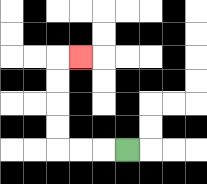{'start': '[5, 6]', 'end': '[3, 2]', 'path_directions': 'L,L,L,U,U,U,U,R', 'path_coordinates': '[[5, 6], [4, 6], [3, 6], [2, 6], [2, 5], [2, 4], [2, 3], [2, 2], [3, 2]]'}